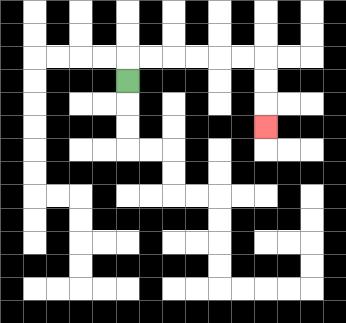{'start': '[5, 3]', 'end': '[11, 5]', 'path_directions': 'U,R,R,R,R,R,R,D,D,D', 'path_coordinates': '[[5, 3], [5, 2], [6, 2], [7, 2], [8, 2], [9, 2], [10, 2], [11, 2], [11, 3], [11, 4], [11, 5]]'}